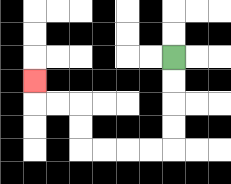{'start': '[7, 2]', 'end': '[1, 3]', 'path_directions': 'D,D,D,D,L,L,L,L,U,U,L,L,U', 'path_coordinates': '[[7, 2], [7, 3], [7, 4], [7, 5], [7, 6], [6, 6], [5, 6], [4, 6], [3, 6], [3, 5], [3, 4], [2, 4], [1, 4], [1, 3]]'}